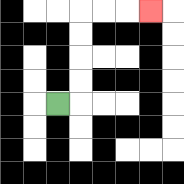{'start': '[2, 4]', 'end': '[6, 0]', 'path_directions': 'R,U,U,U,U,R,R,R', 'path_coordinates': '[[2, 4], [3, 4], [3, 3], [3, 2], [3, 1], [3, 0], [4, 0], [5, 0], [6, 0]]'}